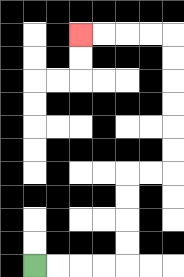{'start': '[1, 11]', 'end': '[3, 1]', 'path_directions': 'R,R,R,R,U,U,U,U,R,R,U,U,U,U,U,U,L,L,L,L', 'path_coordinates': '[[1, 11], [2, 11], [3, 11], [4, 11], [5, 11], [5, 10], [5, 9], [5, 8], [5, 7], [6, 7], [7, 7], [7, 6], [7, 5], [7, 4], [7, 3], [7, 2], [7, 1], [6, 1], [5, 1], [4, 1], [3, 1]]'}